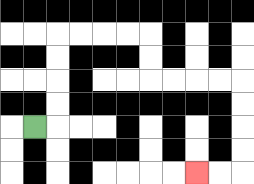{'start': '[1, 5]', 'end': '[8, 7]', 'path_directions': 'R,U,U,U,U,R,R,R,R,D,D,R,R,R,R,D,D,D,D,L,L', 'path_coordinates': '[[1, 5], [2, 5], [2, 4], [2, 3], [2, 2], [2, 1], [3, 1], [4, 1], [5, 1], [6, 1], [6, 2], [6, 3], [7, 3], [8, 3], [9, 3], [10, 3], [10, 4], [10, 5], [10, 6], [10, 7], [9, 7], [8, 7]]'}